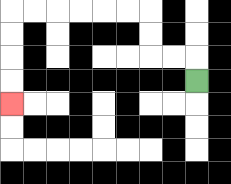{'start': '[8, 3]', 'end': '[0, 4]', 'path_directions': 'U,L,L,U,U,L,L,L,L,L,L,D,D,D,D', 'path_coordinates': '[[8, 3], [8, 2], [7, 2], [6, 2], [6, 1], [6, 0], [5, 0], [4, 0], [3, 0], [2, 0], [1, 0], [0, 0], [0, 1], [0, 2], [0, 3], [0, 4]]'}